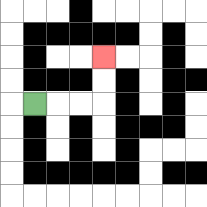{'start': '[1, 4]', 'end': '[4, 2]', 'path_directions': 'R,R,R,U,U', 'path_coordinates': '[[1, 4], [2, 4], [3, 4], [4, 4], [4, 3], [4, 2]]'}